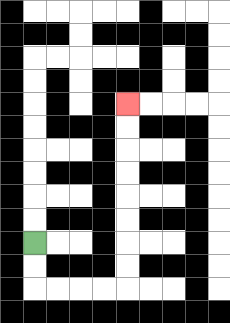{'start': '[1, 10]', 'end': '[5, 4]', 'path_directions': 'D,D,R,R,R,R,U,U,U,U,U,U,U,U', 'path_coordinates': '[[1, 10], [1, 11], [1, 12], [2, 12], [3, 12], [4, 12], [5, 12], [5, 11], [5, 10], [5, 9], [5, 8], [5, 7], [5, 6], [5, 5], [5, 4]]'}